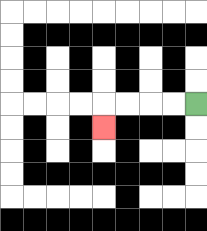{'start': '[8, 4]', 'end': '[4, 5]', 'path_directions': 'L,L,L,L,D', 'path_coordinates': '[[8, 4], [7, 4], [6, 4], [5, 4], [4, 4], [4, 5]]'}